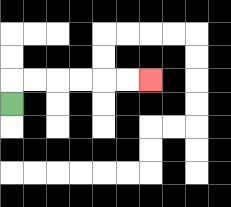{'start': '[0, 4]', 'end': '[6, 3]', 'path_directions': 'U,R,R,R,R,R,R', 'path_coordinates': '[[0, 4], [0, 3], [1, 3], [2, 3], [3, 3], [4, 3], [5, 3], [6, 3]]'}